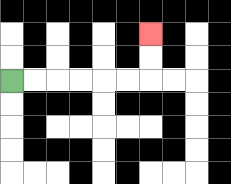{'start': '[0, 3]', 'end': '[6, 1]', 'path_directions': 'R,R,R,R,R,R,U,U', 'path_coordinates': '[[0, 3], [1, 3], [2, 3], [3, 3], [4, 3], [5, 3], [6, 3], [6, 2], [6, 1]]'}